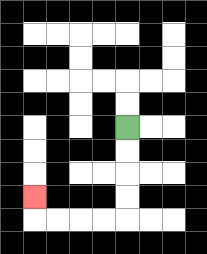{'start': '[5, 5]', 'end': '[1, 8]', 'path_directions': 'D,D,D,D,L,L,L,L,U', 'path_coordinates': '[[5, 5], [5, 6], [5, 7], [5, 8], [5, 9], [4, 9], [3, 9], [2, 9], [1, 9], [1, 8]]'}